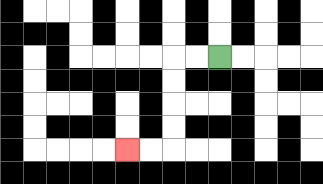{'start': '[9, 2]', 'end': '[5, 6]', 'path_directions': 'L,L,D,D,D,D,L,L', 'path_coordinates': '[[9, 2], [8, 2], [7, 2], [7, 3], [7, 4], [7, 5], [7, 6], [6, 6], [5, 6]]'}